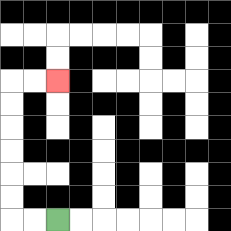{'start': '[2, 9]', 'end': '[2, 3]', 'path_directions': 'L,L,U,U,U,U,U,U,R,R', 'path_coordinates': '[[2, 9], [1, 9], [0, 9], [0, 8], [0, 7], [0, 6], [0, 5], [0, 4], [0, 3], [1, 3], [2, 3]]'}